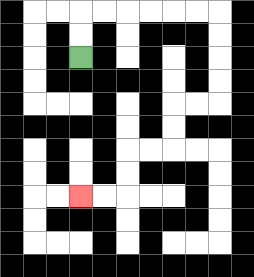{'start': '[3, 2]', 'end': '[3, 8]', 'path_directions': 'U,U,R,R,R,R,R,R,D,D,D,D,L,L,D,D,L,L,D,D,L,L', 'path_coordinates': '[[3, 2], [3, 1], [3, 0], [4, 0], [5, 0], [6, 0], [7, 0], [8, 0], [9, 0], [9, 1], [9, 2], [9, 3], [9, 4], [8, 4], [7, 4], [7, 5], [7, 6], [6, 6], [5, 6], [5, 7], [5, 8], [4, 8], [3, 8]]'}